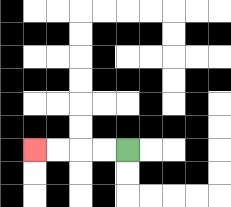{'start': '[5, 6]', 'end': '[1, 6]', 'path_directions': 'L,L,L,L', 'path_coordinates': '[[5, 6], [4, 6], [3, 6], [2, 6], [1, 6]]'}